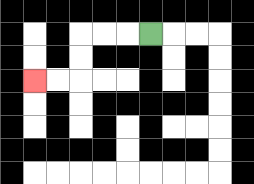{'start': '[6, 1]', 'end': '[1, 3]', 'path_directions': 'L,L,L,D,D,L,L', 'path_coordinates': '[[6, 1], [5, 1], [4, 1], [3, 1], [3, 2], [3, 3], [2, 3], [1, 3]]'}